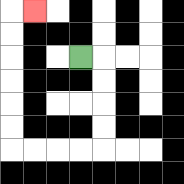{'start': '[3, 2]', 'end': '[1, 0]', 'path_directions': 'R,D,D,D,D,L,L,L,L,U,U,U,U,U,U,R', 'path_coordinates': '[[3, 2], [4, 2], [4, 3], [4, 4], [4, 5], [4, 6], [3, 6], [2, 6], [1, 6], [0, 6], [0, 5], [0, 4], [0, 3], [0, 2], [0, 1], [0, 0], [1, 0]]'}